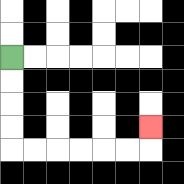{'start': '[0, 2]', 'end': '[6, 5]', 'path_directions': 'D,D,D,D,R,R,R,R,R,R,U', 'path_coordinates': '[[0, 2], [0, 3], [0, 4], [0, 5], [0, 6], [1, 6], [2, 6], [3, 6], [4, 6], [5, 6], [6, 6], [6, 5]]'}